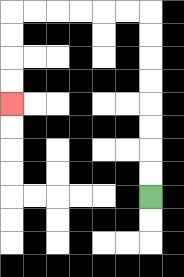{'start': '[6, 8]', 'end': '[0, 4]', 'path_directions': 'U,U,U,U,U,U,U,U,L,L,L,L,L,L,D,D,D,D', 'path_coordinates': '[[6, 8], [6, 7], [6, 6], [6, 5], [6, 4], [6, 3], [6, 2], [6, 1], [6, 0], [5, 0], [4, 0], [3, 0], [2, 0], [1, 0], [0, 0], [0, 1], [0, 2], [0, 3], [0, 4]]'}